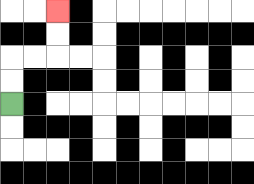{'start': '[0, 4]', 'end': '[2, 0]', 'path_directions': 'U,U,R,R,U,U', 'path_coordinates': '[[0, 4], [0, 3], [0, 2], [1, 2], [2, 2], [2, 1], [2, 0]]'}